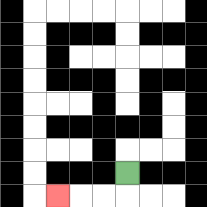{'start': '[5, 7]', 'end': '[2, 8]', 'path_directions': 'D,L,L,L', 'path_coordinates': '[[5, 7], [5, 8], [4, 8], [3, 8], [2, 8]]'}